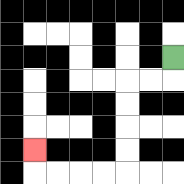{'start': '[7, 2]', 'end': '[1, 6]', 'path_directions': 'D,L,L,D,D,D,D,L,L,L,L,U', 'path_coordinates': '[[7, 2], [7, 3], [6, 3], [5, 3], [5, 4], [5, 5], [5, 6], [5, 7], [4, 7], [3, 7], [2, 7], [1, 7], [1, 6]]'}